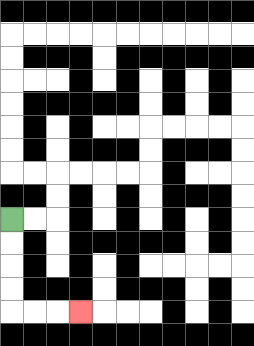{'start': '[0, 9]', 'end': '[3, 13]', 'path_directions': 'D,D,D,D,R,R,R', 'path_coordinates': '[[0, 9], [0, 10], [0, 11], [0, 12], [0, 13], [1, 13], [2, 13], [3, 13]]'}